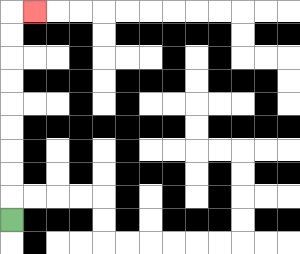{'start': '[0, 9]', 'end': '[1, 0]', 'path_directions': 'U,U,U,U,U,U,U,U,U,R', 'path_coordinates': '[[0, 9], [0, 8], [0, 7], [0, 6], [0, 5], [0, 4], [0, 3], [0, 2], [0, 1], [0, 0], [1, 0]]'}